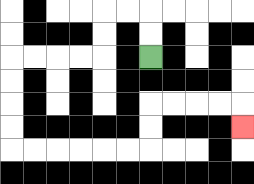{'start': '[6, 2]', 'end': '[10, 5]', 'path_directions': 'U,U,L,L,D,D,L,L,L,L,D,D,D,D,R,R,R,R,R,R,U,U,R,R,R,R,D', 'path_coordinates': '[[6, 2], [6, 1], [6, 0], [5, 0], [4, 0], [4, 1], [4, 2], [3, 2], [2, 2], [1, 2], [0, 2], [0, 3], [0, 4], [0, 5], [0, 6], [1, 6], [2, 6], [3, 6], [4, 6], [5, 6], [6, 6], [6, 5], [6, 4], [7, 4], [8, 4], [9, 4], [10, 4], [10, 5]]'}